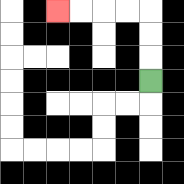{'start': '[6, 3]', 'end': '[2, 0]', 'path_directions': 'U,U,U,L,L,L,L', 'path_coordinates': '[[6, 3], [6, 2], [6, 1], [6, 0], [5, 0], [4, 0], [3, 0], [2, 0]]'}